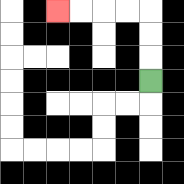{'start': '[6, 3]', 'end': '[2, 0]', 'path_directions': 'U,U,U,L,L,L,L', 'path_coordinates': '[[6, 3], [6, 2], [6, 1], [6, 0], [5, 0], [4, 0], [3, 0], [2, 0]]'}